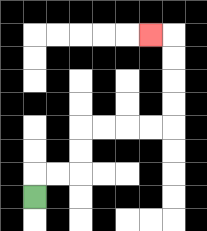{'start': '[1, 8]', 'end': '[6, 1]', 'path_directions': 'U,R,R,U,U,R,R,R,R,U,U,U,U,L', 'path_coordinates': '[[1, 8], [1, 7], [2, 7], [3, 7], [3, 6], [3, 5], [4, 5], [5, 5], [6, 5], [7, 5], [7, 4], [7, 3], [7, 2], [7, 1], [6, 1]]'}